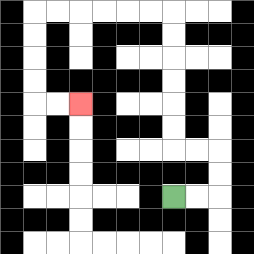{'start': '[7, 8]', 'end': '[3, 4]', 'path_directions': 'R,R,U,U,L,L,U,U,U,U,U,U,L,L,L,L,L,L,D,D,D,D,R,R', 'path_coordinates': '[[7, 8], [8, 8], [9, 8], [9, 7], [9, 6], [8, 6], [7, 6], [7, 5], [7, 4], [7, 3], [7, 2], [7, 1], [7, 0], [6, 0], [5, 0], [4, 0], [3, 0], [2, 0], [1, 0], [1, 1], [1, 2], [1, 3], [1, 4], [2, 4], [3, 4]]'}